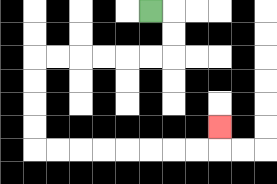{'start': '[6, 0]', 'end': '[9, 5]', 'path_directions': 'R,D,D,L,L,L,L,L,L,D,D,D,D,R,R,R,R,R,R,R,R,U', 'path_coordinates': '[[6, 0], [7, 0], [7, 1], [7, 2], [6, 2], [5, 2], [4, 2], [3, 2], [2, 2], [1, 2], [1, 3], [1, 4], [1, 5], [1, 6], [2, 6], [3, 6], [4, 6], [5, 6], [6, 6], [7, 6], [8, 6], [9, 6], [9, 5]]'}